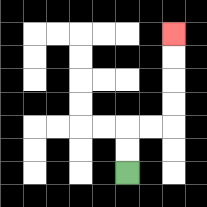{'start': '[5, 7]', 'end': '[7, 1]', 'path_directions': 'U,U,R,R,U,U,U,U', 'path_coordinates': '[[5, 7], [5, 6], [5, 5], [6, 5], [7, 5], [7, 4], [7, 3], [7, 2], [7, 1]]'}